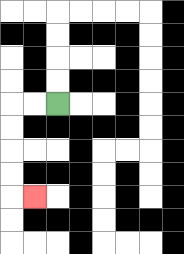{'start': '[2, 4]', 'end': '[1, 8]', 'path_directions': 'L,L,D,D,D,D,R', 'path_coordinates': '[[2, 4], [1, 4], [0, 4], [0, 5], [0, 6], [0, 7], [0, 8], [1, 8]]'}